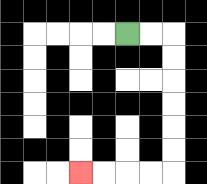{'start': '[5, 1]', 'end': '[3, 7]', 'path_directions': 'R,R,D,D,D,D,D,D,L,L,L,L', 'path_coordinates': '[[5, 1], [6, 1], [7, 1], [7, 2], [7, 3], [7, 4], [7, 5], [7, 6], [7, 7], [6, 7], [5, 7], [4, 7], [3, 7]]'}